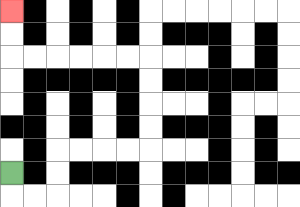{'start': '[0, 7]', 'end': '[0, 0]', 'path_directions': 'D,R,R,U,U,R,R,R,R,U,U,U,U,L,L,L,L,L,L,U,U', 'path_coordinates': '[[0, 7], [0, 8], [1, 8], [2, 8], [2, 7], [2, 6], [3, 6], [4, 6], [5, 6], [6, 6], [6, 5], [6, 4], [6, 3], [6, 2], [5, 2], [4, 2], [3, 2], [2, 2], [1, 2], [0, 2], [0, 1], [0, 0]]'}